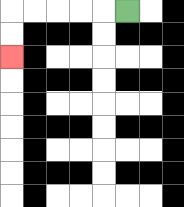{'start': '[5, 0]', 'end': '[0, 2]', 'path_directions': 'L,L,L,L,L,D,D', 'path_coordinates': '[[5, 0], [4, 0], [3, 0], [2, 0], [1, 0], [0, 0], [0, 1], [0, 2]]'}